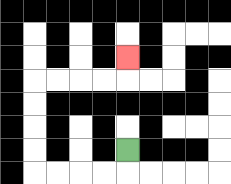{'start': '[5, 6]', 'end': '[5, 2]', 'path_directions': 'D,L,L,L,L,U,U,U,U,R,R,R,R,U', 'path_coordinates': '[[5, 6], [5, 7], [4, 7], [3, 7], [2, 7], [1, 7], [1, 6], [1, 5], [1, 4], [1, 3], [2, 3], [3, 3], [4, 3], [5, 3], [5, 2]]'}